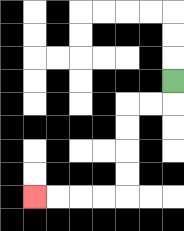{'start': '[7, 3]', 'end': '[1, 8]', 'path_directions': 'D,L,L,D,D,D,D,L,L,L,L', 'path_coordinates': '[[7, 3], [7, 4], [6, 4], [5, 4], [5, 5], [5, 6], [5, 7], [5, 8], [4, 8], [3, 8], [2, 8], [1, 8]]'}